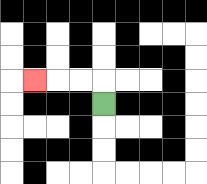{'start': '[4, 4]', 'end': '[1, 3]', 'path_directions': 'U,L,L,L', 'path_coordinates': '[[4, 4], [4, 3], [3, 3], [2, 3], [1, 3]]'}